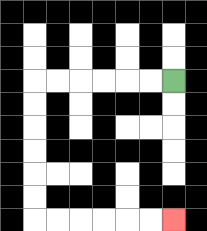{'start': '[7, 3]', 'end': '[7, 9]', 'path_directions': 'L,L,L,L,L,L,D,D,D,D,D,D,R,R,R,R,R,R', 'path_coordinates': '[[7, 3], [6, 3], [5, 3], [4, 3], [3, 3], [2, 3], [1, 3], [1, 4], [1, 5], [1, 6], [1, 7], [1, 8], [1, 9], [2, 9], [3, 9], [4, 9], [5, 9], [6, 9], [7, 9]]'}